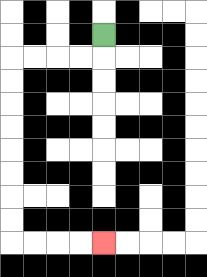{'start': '[4, 1]', 'end': '[4, 10]', 'path_directions': 'D,L,L,L,L,D,D,D,D,D,D,D,D,R,R,R,R', 'path_coordinates': '[[4, 1], [4, 2], [3, 2], [2, 2], [1, 2], [0, 2], [0, 3], [0, 4], [0, 5], [0, 6], [0, 7], [0, 8], [0, 9], [0, 10], [1, 10], [2, 10], [3, 10], [4, 10]]'}